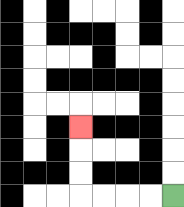{'start': '[7, 8]', 'end': '[3, 5]', 'path_directions': 'L,L,L,L,U,U,U', 'path_coordinates': '[[7, 8], [6, 8], [5, 8], [4, 8], [3, 8], [3, 7], [3, 6], [3, 5]]'}